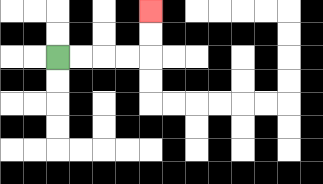{'start': '[2, 2]', 'end': '[6, 0]', 'path_directions': 'R,R,R,R,U,U', 'path_coordinates': '[[2, 2], [3, 2], [4, 2], [5, 2], [6, 2], [6, 1], [6, 0]]'}